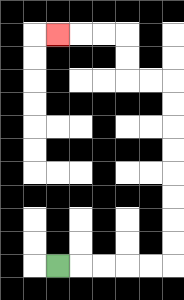{'start': '[2, 11]', 'end': '[2, 1]', 'path_directions': 'R,R,R,R,R,U,U,U,U,U,U,U,U,L,L,U,U,L,L,L', 'path_coordinates': '[[2, 11], [3, 11], [4, 11], [5, 11], [6, 11], [7, 11], [7, 10], [7, 9], [7, 8], [7, 7], [7, 6], [7, 5], [7, 4], [7, 3], [6, 3], [5, 3], [5, 2], [5, 1], [4, 1], [3, 1], [2, 1]]'}